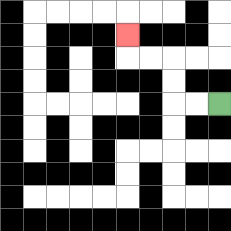{'start': '[9, 4]', 'end': '[5, 1]', 'path_directions': 'L,L,U,U,L,L,U', 'path_coordinates': '[[9, 4], [8, 4], [7, 4], [7, 3], [7, 2], [6, 2], [5, 2], [5, 1]]'}